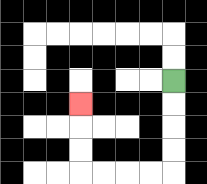{'start': '[7, 3]', 'end': '[3, 4]', 'path_directions': 'D,D,D,D,L,L,L,L,U,U,U', 'path_coordinates': '[[7, 3], [7, 4], [7, 5], [7, 6], [7, 7], [6, 7], [5, 7], [4, 7], [3, 7], [3, 6], [3, 5], [3, 4]]'}